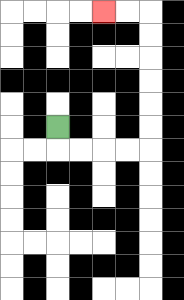{'start': '[2, 5]', 'end': '[4, 0]', 'path_directions': 'D,R,R,R,R,U,U,U,U,U,U,L,L', 'path_coordinates': '[[2, 5], [2, 6], [3, 6], [4, 6], [5, 6], [6, 6], [6, 5], [6, 4], [6, 3], [6, 2], [6, 1], [6, 0], [5, 0], [4, 0]]'}